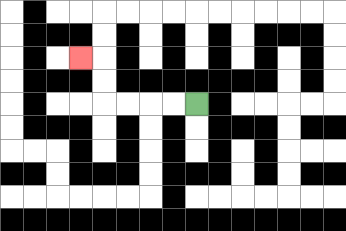{'start': '[8, 4]', 'end': '[3, 2]', 'path_directions': 'L,L,L,L,U,U,L', 'path_coordinates': '[[8, 4], [7, 4], [6, 4], [5, 4], [4, 4], [4, 3], [4, 2], [3, 2]]'}